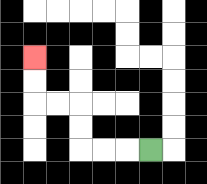{'start': '[6, 6]', 'end': '[1, 2]', 'path_directions': 'L,L,L,U,U,L,L,U,U', 'path_coordinates': '[[6, 6], [5, 6], [4, 6], [3, 6], [3, 5], [3, 4], [2, 4], [1, 4], [1, 3], [1, 2]]'}